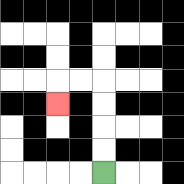{'start': '[4, 7]', 'end': '[2, 4]', 'path_directions': 'U,U,U,U,L,L,D', 'path_coordinates': '[[4, 7], [4, 6], [4, 5], [4, 4], [4, 3], [3, 3], [2, 3], [2, 4]]'}